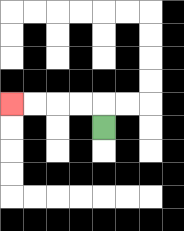{'start': '[4, 5]', 'end': '[0, 4]', 'path_directions': 'U,L,L,L,L', 'path_coordinates': '[[4, 5], [4, 4], [3, 4], [2, 4], [1, 4], [0, 4]]'}